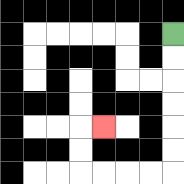{'start': '[7, 1]', 'end': '[4, 5]', 'path_directions': 'D,D,D,D,D,D,L,L,L,L,U,U,R', 'path_coordinates': '[[7, 1], [7, 2], [7, 3], [7, 4], [7, 5], [7, 6], [7, 7], [6, 7], [5, 7], [4, 7], [3, 7], [3, 6], [3, 5], [4, 5]]'}